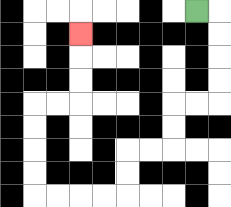{'start': '[8, 0]', 'end': '[3, 1]', 'path_directions': 'R,D,D,D,D,L,L,D,D,L,L,D,D,L,L,L,L,U,U,U,U,R,R,U,U,U', 'path_coordinates': '[[8, 0], [9, 0], [9, 1], [9, 2], [9, 3], [9, 4], [8, 4], [7, 4], [7, 5], [7, 6], [6, 6], [5, 6], [5, 7], [5, 8], [4, 8], [3, 8], [2, 8], [1, 8], [1, 7], [1, 6], [1, 5], [1, 4], [2, 4], [3, 4], [3, 3], [3, 2], [3, 1]]'}